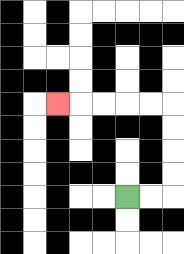{'start': '[5, 8]', 'end': '[2, 4]', 'path_directions': 'R,R,U,U,U,U,L,L,L,L,L', 'path_coordinates': '[[5, 8], [6, 8], [7, 8], [7, 7], [7, 6], [7, 5], [7, 4], [6, 4], [5, 4], [4, 4], [3, 4], [2, 4]]'}